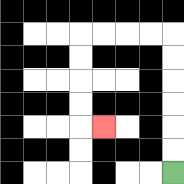{'start': '[7, 7]', 'end': '[4, 5]', 'path_directions': 'U,U,U,U,U,U,L,L,L,L,D,D,D,D,R', 'path_coordinates': '[[7, 7], [7, 6], [7, 5], [7, 4], [7, 3], [7, 2], [7, 1], [6, 1], [5, 1], [4, 1], [3, 1], [3, 2], [3, 3], [3, 4], [3, 5], [4, 5]]'}